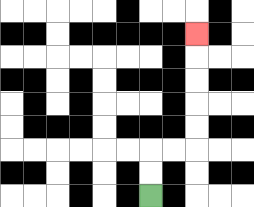{'start': '[6, 8]', 'end': '[8, 1]', 'path_directions': 'U,U,R,R,U,U,U,U,U', 'path_coordinates': '[[6, 8], [6, 7], [6, 6], [7, 6], [8, 6], [8, 5], [8, 4], [8, 3], [8, 2], [8, 1]]'}